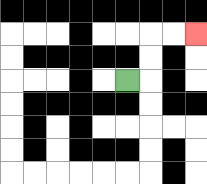{'start': '[5, 3]', 'end': '[8, 1]', 'path_directions': 'R,U,U,R,R', 'path_coordinates': '[[5, 3], [6, 3], [6, 2], [6, 1], [7, 1], [8, 1]]'}